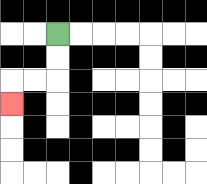{'start': '[2, 1]', 'end': '[0, 4]', 'path_directions': 'D,D,L,L,D', 'path_coordinates': '[[2, 1], [2, 2], [2, 3], [1, 3], [0, 3], [0, 4]]'}